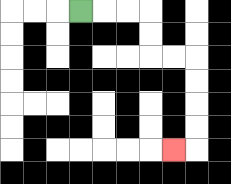{'start': '[3, 0]', 'end': '[7, 6]', 'path_directions': 'R,R,R,D,D,R,R,D,D,D,D,L', 'path_coordinates': '[[3, 0], [4, 0], [5, 0], [6, 0], [6, 1], [6, 2], [7, 2], [8, 2], [8, 3], [8, 4], [8, 5], [8, 6], [7, 6]]'}